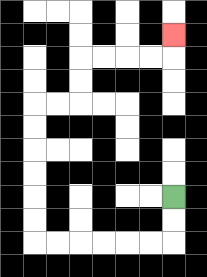{'start': '[7, 8]', 'end': '[7, 1]', 'path_directions': 'D,D,L,L,L,L,L,L,U,U,U,U,U,U,R,R,U,U,R,R,R,R,U', 'path_coordinates': '[[7, 8], [7, 9], [7, 10], [6, 10], [5, 10], [4, 10], [3, 10], [2, 10], [1, 10], [1, 9], [1, 8], [1, 7], [1, 6], [1, 5], [1, 4], [2, 4], [3, 4], [3, 3], [3, 2], [4, 2], [5, 2], [6, 2], [7, 2], [7, 1]]'}